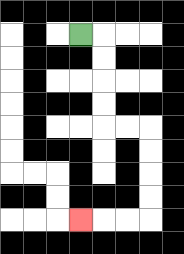{'start': '[3, 1]', 'end': '[3, 9]', 'path_directions': 'R,D,D,D,D,R,R,D,D,D,D,L,L,L', 'path_coordinates': '[[3, 1], [4, 1], [4, 2], [4, 3], [4, 4], [4, 5], [5, 5], [6, 5], [6, 6], [6, 7], [6, 8], [6, 9], [5, 9], [4, 9], [3, 9]]'}